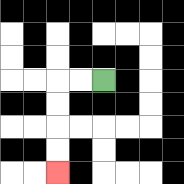{'start': '[4, 3]', 'end': '[2, 7]', 'path_directions': 'L,L,D,D,D,D', 'path_coordinates': '[[4, 3], [3, 3], [2, 3], [2, 4], [2, 5], [2, 6], [2, 7]]'}